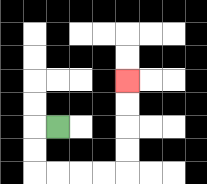{'start': '[2, 5]', 'end': '[5, 3]', 'path_directions': 'L,D,D,R,R,R,R,U,U,U,U', 'path_coordinates': '[[2, 5], [1, 5], [1, 6], [1, 7], [2, 7], [3, 7], [4, 7], [5, 7], [5, 6], [5, 5], [5, 4], [5, 3]]'}